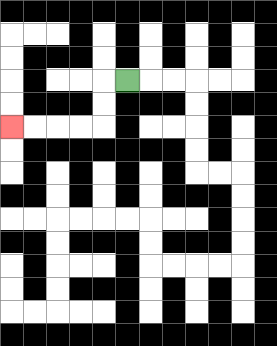{'start': '[5, 3]', 'end': '[0, 5]', 'path_directions': 'L,D,D,L,L,L,L', 'path_coordinates': '[[5, 3], [4, 3], [4, 4], [4, 5], [3, 5], [2, 5], [1, 5], [0, 5]]'}